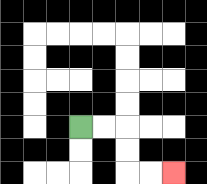{'start': '[3, 5]', 'end': '[7, 7]', 'path_directions': 'R,R,D,D,R,R', 'path_coordinates': '[[3, 5], [4, 5], [5, 5], [5, 6], [5, 7], [6, 7], [7, 7]]'}